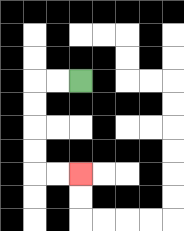{'start': '[3, 3]', 'end': '[3, 7]', 'path_directions': 'L,L,D,D,D,D,R,R', 'path_coordinates': '[[3, 3], [2, 3], [1, 3], [1, 4], [1, 5], [1, 6], [1, 7], [2, 7], [3, 7]]'}